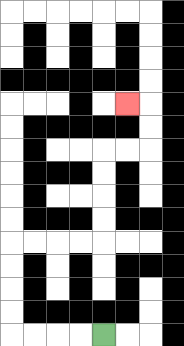{'start': '[4, 14]', 'end': '[5, 4]', 'path_directions': 'L,L,L,L,U,U,U,U,R,R,R,R,U,U,U,U,R,R,U,U,L', 'path_coordinates': '[[4, 14], [3, 14], [2, 14], [1, 14], [0, 14], [0, 13], [0, 12], [0, 11], [0, 10], [1, 10], [2, 10], [3, 10], [4, 10], [4, 9], [4, 8], [4, 7], [4, 6], [5, 6], [6, 6], [6, 5], [6, 4], [5, 4]]'}